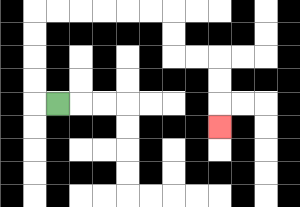{'start': '[2, 4]', 'end': '[9, 5]', 'path_directions': 'L,U,U,U,U,R,R,R,R,R,R,D,D,R,R,D,D,D', 'path_coordinates': '[[2, 4], [1, 4], [1, 3], [1, 2], [1, 1], [1, 0], [2, 0], [3, 0], [4, 0], [5, 0], [6, 0], [7, 0], [7, 1], [7, 2], [8, 2], [9, 2], [9, 3], [9, 4], [9, 5]]'}